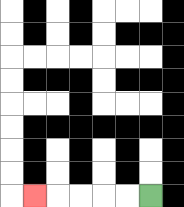{'start': '[6, 8]', 'end': '[1, 8]', 'path_directions': 'L,L,L,L,L', 'path_coordinates': '[[6, 8], [5, 8], [4, 8], [3, 8], [2, 8], [1, 8]]'}